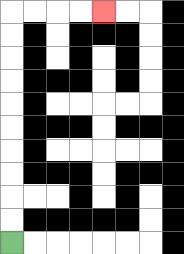{'start': '[0, 10]', 'end': '[4, 0]', 'path_directions': 'U,U,U,U,U,U,U,U,U,U,R,R,R,R', 'path_coordinates': '[[0, 10], [0, 9], [0, 8], [0, 7], [0, 6], [0, 5], [0, 4], [0, 3], [0, 2], [0, 1], [0, 0], [1, 0], [2, 0], [3, 0], [4, 0]]'}